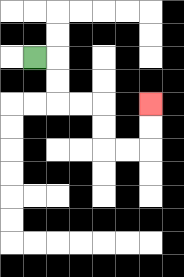{'start': '[1, 2]', 'end': '[6, 4]', 'path_directions': 'R,D,D,R,R,D,D,R,R,U,U', 'path_coordinates': '[[1, 2], [2, 2], [2, 3], [2, 4], [3, 4], [4, 4], [4, 5], [4, 6], [5, 6], [6, 6], [6, 5], [6, 4]]'}